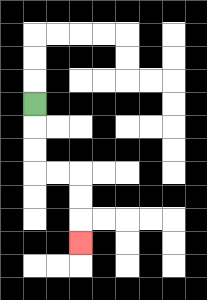{'start': '[1, 4]', 'end': '[3, 10]', 'path_directions': 'D,D,D,R,R,D,D,D', 'path_coordinates': '[[1, 4], [1, 5], [1, 6], [1, 7], [2, 7], [3, 7], [3, 8], [3, 9], [3, 10]]'}